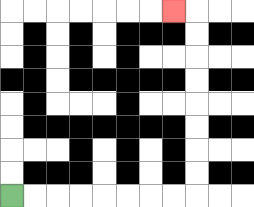{'start': '[0, 8]', 'end': '[7, 0]', 'path_directions': 'R,R,R,R,R,R,R,R,U,U,U,U,U,U,U,U,L', 'path_coordinates': '[[0, 8], [1, 8], [2, 8], [3, 8], [4, 8], [5, 8], [6, 8], [7, 8], [8, 8], [8, 7], [8, 6], [8, 5], [8, 4], [8, 3], [8, 2], [8, 1], [8, 0], [7, 0]]'}